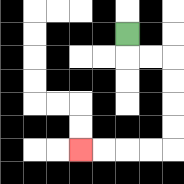{'start': '[5, 1]', 'end': '[3, 6]', 'path_directions': 'D,R,R,D,D,D,D,L,L,L,L', 'path_coordinates': '[[5, 1], [5, 2], [6, 2], [7, 2], [7, 3], [7, 4], [7, 5], [7, 6], [6, 6], [5, 6], [4, 6], [3, 6]]'}